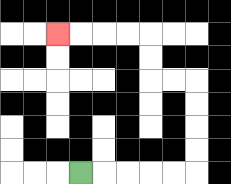{'start': '[3, 7]', 'end': '[2, 1]', 'path_directions': 'R,R,R,R,R,U,U,U,U,L,L,U,U,L,L,L,L', 'path_coordinates': '[[3, 7], [4, 7], [5, 7], [6, 7], [7, 7], [8, 7], [8, 6], [8, 5], [8, 4], [8, 3], [7, 3], [6, 3], [6, 2], [6, 1], [5, 1], [4, 1], [3, 1], [2, 1]]'}